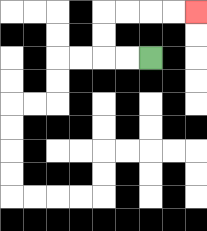{'start': '[6, 2]', 'end': '[8, 0]', 'path_directions': 'L,L,U,U,R,R,R,R', 'path_coordinates': '[[6, 2], [5, 2], [4, 2], [4, 1], [4, 0], [5, 0], [6, 0], [7, 0], [8, 0]]'}